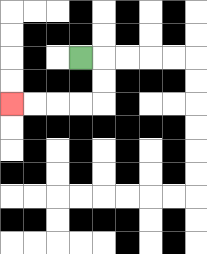{'start': '[3, 2]', 'end': '[0, 4]', 'path_directions': 'R,D,D,L,L,L,L', 'path_coordinates': '[[3, 2], [4, 2], [4, 3], [4, 4], [3, 4], [2, 4], [1, 4], [0, 4]]'}